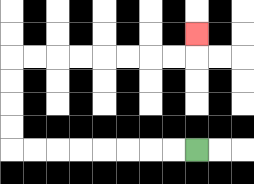{'start': '[8, 6]', 'end': '[8, 1]', 'path_directions': 'L,L,L,L,L,L,L,L,U,U,U,U,R,R,R,R,R,R,R,R,U', 'path_coordinates': '[[8, 6], [7, 6], [6, 6], [5, 6], [4, 6], [3, 6], [2, 6], [1, 6], [0, 6], [0, 5], [0, 4], [0, 3], [0, 2], [1, 2], [2, 2], [3, 2], [4, 2], [5, 2], [6, 2], [7, 2], [8, 2], [8, 1]]'}